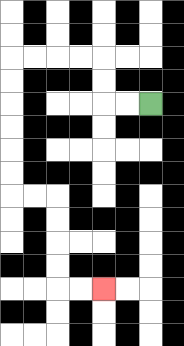{'start': '[6, 4]', 'end': '[4, 12]', 'path_directions': 'L,L,U,U,L,L,L,L,D,D,D,D,D,D,R,R,D,D,D,D,R,R', 'path_coordinates': '[[6, 4], [5, 4], [4, 4], [4, 3], [4, 2], [3, 2], [2, 2], [1, 2], [0, 2], [0, 3], [0, 4], [0, 5], [0, 6], [0, 7], [0, 8], [1, 8], [2, 8], [2, 9], [2, 10], [2, 11], [2, 12], [3, 12], [4, 12]]'}